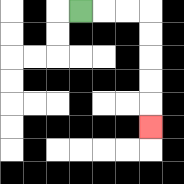{'start': '[3, 0]', 'end': '[6, 5]', 'path_directions': 'R,R,R,D,D,D,D,D', 'path_coordinates': '[[3, 0], [4, 0], [5, 0], [6, 0], [6, 1], [6, 2], [6, 3], [6, 4], [6, 5]]'}